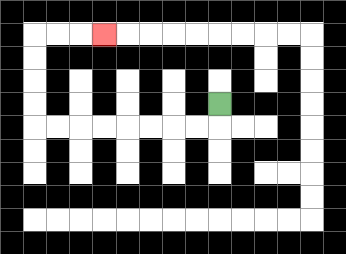{'start': '[9, 4]', 'end': '[4, 1]', 'path_directions': 'D,L,L,L,L,L,L,L,L,U,U,U,U,R,R,R', 'path_coordinates': '[[9, 4], [9, 5], [8, 5], [7, 5], [6, 5], [5, 5], [4, 5], [3, 5], [2, 5], [1, 5], [1, 4], [1, 3], [1, 2], [1, 1], [2, 1], [3, 1], [4, 1]]'}